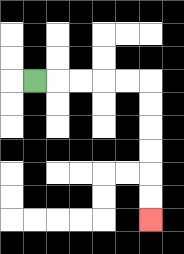{'start': '[1, 3]', 'end': '[6, 9]', 'path_directions': 'R,R,R,R,R,D,D,D,D,D,D', 'path_coordinates': '[[1, 3], [2, 3], [3, 3], [4, 3], [5, 3], [6, 3], [6, 4], [6, 5], [6, 6], [6, 7], [6, 8], [6, 9]]'}